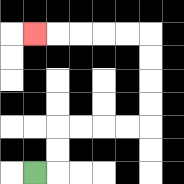{'start': '[1, 7]', 'end': '[1, 1]', 'path_directions': 'R,U,U,R,R,R,R,U,U,U,U,L,L,L,L,L', 'path_coordinates': '[[1, 7], [2, 7], [2, 6], [2, 5], [3, 5], [4, 5], [5, 5], [6, 5], [6, 4], [6, 3], [6, 2], [6, 1], [5, 1], [4, 1], [3, 1], [2, 1], [1, 1]]'}